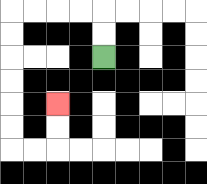{'start': '[4, 2]', 'end': '[2, 4]', 'path_directions': 'U,U,L,L,L,L,D,D,D,D,D,D,R,R,U,U', 'path_coordinates': '[[4, 2], [4, 1], [4, 0], [3, 0], [2, 0], [1, 0], [0, 0], [0, 1], [0, 2], [0, 3], [0, 4], [0, 5], [0, 6], [1, 6], [2, 6], [2, 5], [2, 4]]'}